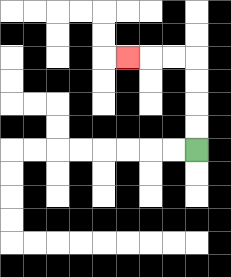{'start': '[8, 6]', 'end': '[5, 2]', 'path_directions': 'U,U,U,U,L,L,L', 'path_coordinates': '[[8, 6], [8, 5], [8, 4], [8, 3], [8, 2], [7, 2], [6, 2], [5, 2]]'}